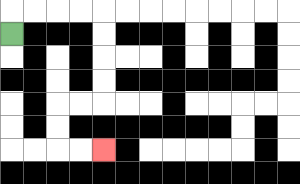{'start': '[0, 1]', 'end': '[4, 6]', 'path_directions': 'U,R,R,R,R,D,D,D,D,L,L,D,D,R,R', 'path_coordinates': '[[0, 1], [0, 0], [1, 0], [2, 0], [3, 0], [4, 0], [4, 1], [4, 2], [4, 3], [4, 4], [3, 4], [2, 4], [2, 5], [2, 6], [3, 6], [4, 6]]'}